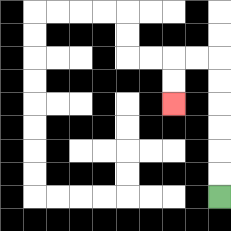{'start': '[9, 8]', 'end': '[7, 4]', 'path_directions': 'U,U,U,U,U,U,L,L,D,D', 'path_coordinates': '[[9, 8], [9, 7], [9, 6], [9, 5], [9, 4], [9, 3], [9, 2], [8, 2], [7, 2], [7, 3], [7, 4]]'}